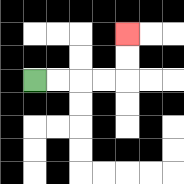{'start': '[1, 3]', 'end': '[5, 1]', 'path_directions': 'R,R,R,R,U,U', 'path_coordinates': '[[1, 3], [2, 3], [3, 3], [4, 3], [5, 3], [5, 2], [5, 1]]'}